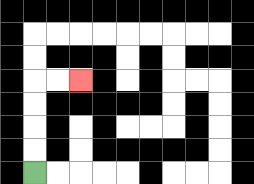{'start': '[1, 7]', 'end': '[3, 3]', 'path_directions': 'U,U,U,U,R,R', 'path_coordinates': '[[1, 7], [1, 6], [1, 5], [1, 4], [1, 3], [2, 3], [3, 3]]'}